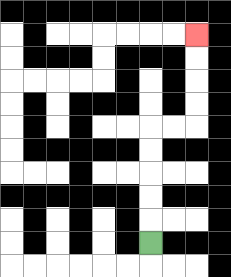{'start': '[6, 10]', 'end': '[8, 1]', 'path_directions': 'U,U,U,U,U,R,R,U,U,U,U', 'path_coordinates': '[[6, 10], [6, 9], [6, 8], [6, 7], [6, 6], [6, 5], [7, 5], [8, 5], [8, 4], [8, 3], [8, 2], [8, 1]]'}